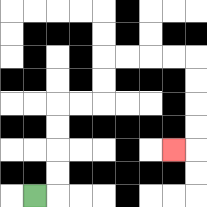{'start': '[1, 8]', 'end': '[7, 6]', 'path_directions': 'R,U,U,U,U,R,R,U,U,R,R,R,R,D,D,D,D,L', 'path_coordinates': '[[1, 8], [2, 8], [2, 7], [2, 6], [2, 5], [2, 4], [3, 4], [4, 4], [4, 3], [4, 2], [5, 2], [6, 2], [7, 2], [8, 2], [8, 3], [8, 4], [8, 5], [8, 6], [7, 6]]'}